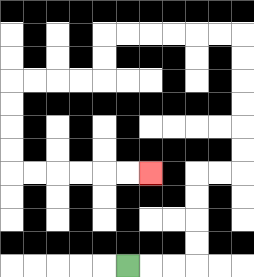{'start': '[5, 11]', 'end': '[6, 7]', 'path_directions': 'R,R,R,U,U,U,U,R,R,U,U,U,U,U,U,L,L,L,L,L,L,D,D,L,L,L,L,D,D,D,D,R,R,R,R,R,R', 'path_coordinates': '[[5, 11], [6, 11], [7, 11], [8, 11], [8, 10], [8, 9], [8, 8], [8, 7], [9, 7], [10, 7], [10, 6], [10, 5], [10, 4], [10, 3], [10, 2], [10, 1], [9, 1], [8, 1], [7, 1], [6, 1], [5, 1], [4, 1], [4, 2], [4, 3], [3, 3], [2, 3], [1, 3], [0, 3], [0, 4], [0, 5], [0, 6], [0, 7], [1, 7], [2, 7], [3, 7], [4, 7], [5, 7], [6, 7]]'}